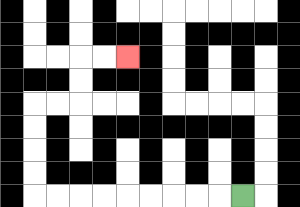{'start': '[10, 8]', 'end': '[5, 2]', 'path_directions': 'L,L,L,L,L,L,L,L,L,U,U,U,U,R,R,U,U,R,R', 'path_coordinates': '[[10, 8], [9, 8], [8, 8], [7, 8], [6, 8], [5, 8], [4, 8], [3, 8], [2, 8], [1, 8], [1, 7], [1, 6], [1, 5], [1, 4], [2, 4], [3, 4], [3, 3], [3, 2], [4, 2], [5, 2]]'}